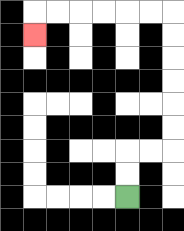{'start': '[5, 8]', 'end': '[1, 1]', 'path_directions': 'U,U,R,R,U,U,U,U,U,U,L,L,L,L,L,L,D', 'path_coordinates': '[[5, 8], [5, 7], [5, 6], [6, 6], [7, 6], [7, 5], [7, 4], [7, 3], [7, 2], [7, 1], [7, 0], [6, 0], [5, 0], [4, 0], [3, 0], [2, 0], [1, 0], [1, 1]]'}